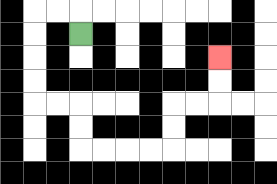{'start': '[3, 1]', 'end': '[9, 2]', 'path_directions': 'U,L,L,D,D,D,D,R,R,D,D,R,R,R,R,U,U,R,R,U,U', 'path_coordinates': '[[3, 1], [3, 0], [2, 0], [1, 0], [1, 1], [1, 2], [1, 3], [1, 4], [2, 4], [3, 4], [3, 5], [3, 6], [4, 6], [5, 6], [6, 6], [7, 6], [7, 5], [7, 4], [8, 4], [9, 4], [9, 3], [9, 2]]'}